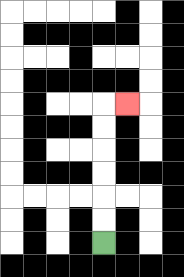{'start': '[4, 10]', 'end': '[5, 4]', 'path_directions': 'U,U,U,U,U,U,R', 'path_coordinates': '[[4, 10], [4, 9], [4, 8], [4, 7], [4, 6], [4, 5], [4, 4], [5, 4]]'}